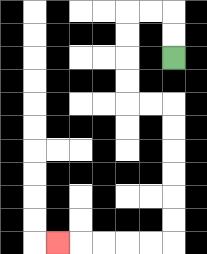{'start': '[7, 2]', 'end': '[2, 10]', 'path_directions': 'U,U,L,L,D,D,D,D,R,R,D,D,D,D,D,D,L,L,L,L,L', 'path_coordinates': '[[7, 2], [7, 1], [7, 0], [6, 0], [5, 0], [5, 1], [5, 2], [5, 3], [5, 4], [6, 4], [7, 4], [7, 5], [7, 6], [7, 7], [7, 8], [7, 9], [7, 10], [6, 10], [5, 10], [4, 10], [3, 10], [2, 10]]'}